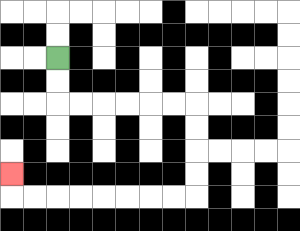{'start': '[2, 2]', 'end': '[0, 7]', 'path_directions': 'D,D,R,R,R,R,R,R,D,D,D,D,L,L,L,L,L,L,L,L,U', 'path_coordinates': '[[2, 2], [2, 3], [2, 4], [3, 4], [4, 4], [5, 4], [6, 4], [7, 4], [8, 4], [8, 5], [8, 6], [8, 7], [8, 8], [7, 8], [6, 8], [5, 8], [4, 8], [3, 8], [2, 8], [1, 8], [0, 8], [0, 7]]'}